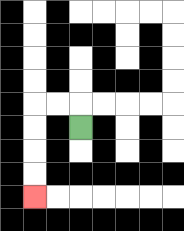{'start': '[3, 5]', 'end': '[1, 8]', 'path_directions': 'U,L,L,D,D,D,D', 'path_coordinates': '[[3, 5], [3, 4], [2, 4], [1, 4], [1, 5], [1, 6], [1, 7], [1, 8]]'}